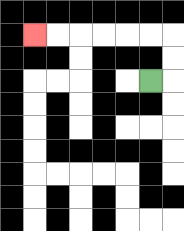{'start': '[6, 3]', 'end': '[1, 1]', 'path_directions': 'R,U,U,L,L,L,L,L,L', 'path_coordinates': '[[6, 3], [7, 3], [7, 2], [7, 1], [6, 1], [5, 1], [4, 1], [3, 1], [2, 1], [1, 1]]'}